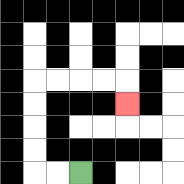{'start': '[3, 7]', 'end': '[5, 4]', 'path_directions': 'L,L,U,U,U,U,R,R,R,R,D', 'path_coordinates': '[[3, 7], [2, 7], [1, 7], [1, 6], [1, 5], [1, 4], [1, 3], [2, 3], [3, 3], [4, 3], [5, 3], [5, 4]]'}